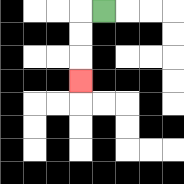{'start': '[4, 0]', 'end': '[3, 3]', 'path_directions': 'L,D,D,D', 'path_coordinates': '[[4, 0], [3, 0], [3, 1], [3, 2], [3, 3]]'}